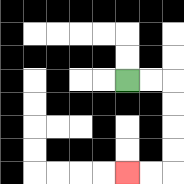{'start': '[5, 3]', 'end': '[5, 7]', 'path_directions': 'R,R,D,D,D,D,L,L', 'path_coordinates': '[[5, 3], [6, 3], [7, 3], [7, 4], [7, 5], [7, 6], [7, 7], [6, 7], [5, 7]]'}